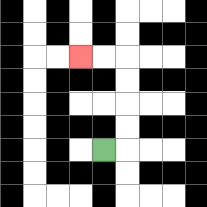{'start': '[4, 6]', 'end': '[3, 2]', 'path_directions': 'R,U,U,U,U,L,L', 'path_coordinates': '[[4, 6], [5, 6], [5, 5], [5, 4], [5, 3], [5, 2], [4, 2], [3, 2]]'}